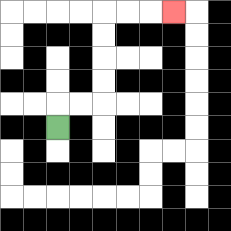{'start': '[2, 5]', 'end': '[7, 0]', 'path_directions': 'U,R,R,U,U,U,U,R,R,R', 'path_coordinates': '[[2, 5], [2, 4], [3, 4], [4, 4], [4, 3], [4, 2], [4, 1], [4, 0], [5, 0], [6, 0], [7, 0]]'}